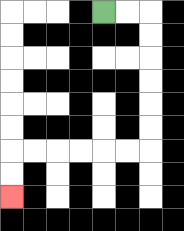{'start': '[4, 0]', 'end': '[0, 8]', 'path_directions': 'R,R,D,D,D,D,D,D,L,L,L,L,L,L,D,D', 'path_coordinates': '[[4, 0], [5, 0], [6, 0], [6, 1], [6, 2], [6, 3], [6, 4], [6, 5], [6, 6], [5, 6], [4, 6], [3, 6], [2, 6], [1, 6], [0, 6], [0, 7], [0, 8]]'}